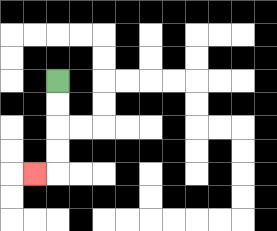{'start': '[2, 3]', 'end': '[1, 7]', 'path_directions': 'D,D,D,D,L', 'path_coordinates': '[[2, 3], [2, 4], [2, 5], [2, 6], [2, 7], [1, 7]]'}